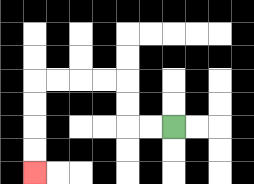{'start': '[7, 5]', 'end': '[1, 7]', 'path_directions': 'L,L,U,U,L,L,L,L,D,D,D,D', 'path_coordinates': '[[7, 5], [6, 5], [5, 5], [5, 4], [5, 3], [4, 3], [3, 3], [2, 3], [1, 3], [1, 4], [1, 5], [1, 6], [1, 7]]'}